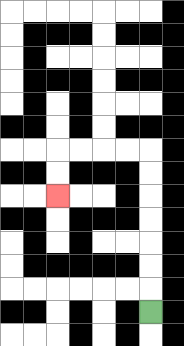{'start': '[6, 13]', 'end': '[2, 8]', 'path_directions': 'U,U,U,U,U,U,U,L,L,L,L,D,D', 'path_coordinates': '[[6, 13], [6, 12], [6, 11], [6, 10], [6, 9], [6, 8], [6, 7], [6, 6], [5, 6], [4, 6], [3, 6], [2, 6], [2, 7], [2, 8]]'}